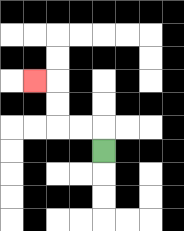{'start': '[4, 6]', 'end': '[1, 3]', 'path_directions': 'U,L,L,U,U,L', 'path_coordinates': '[[4, 6], [4, 5], [3, 5], [2, 5], [2, 4], [2, 3], [1, 3]]'}